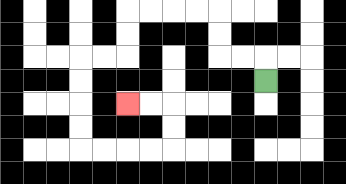{'start': '[11, 3]', 'end': '[5, 4]', 'path_directions': 'U,L,L,U,U,L,L,L,L,D,D,L,L,D,D,D,D,R,R,R,R,U,U,L,L', 'path_coordinates': '[[11, 3], [11, 2], [10, 2], [9, 2], [9, 1], [9, 0], [8, 0], [7, 0], [6, 0], [5, 0], [5, 1], [5, 2], [4, 2], [3, 2], [3, 3], [3, 4], [3, 5], [3, 6], [4, 6], [5, 6], [6, 6], [7, 6], [7, 5], [7, 4], [6, 4], [5, 4]]'}